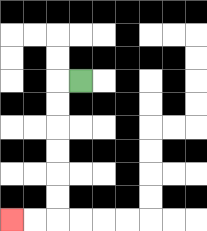{'start': '[3, 3]', 'end': '[0, 9]', 'path_directions': 'L,D,D,D,D,D,D,L,L', 'path_coordinates': '[[3, 3], [2, 3], [2, 4], [2, 5], [2, 6], [2, 7], [2, 8], [2, 9], [1, 9], [0, 9]]'}